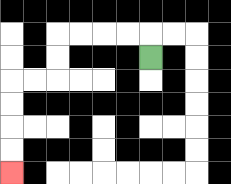{'start': '[6, 2]', 'end': '[0, 7]', 'path_directions': 'U,L,L,L,L,D,D,L,L,D,D,D,D', 'path_coordinates': '[[6, 2], [6, 1], [5, 1], [4, 1], [3, 1], [2, 1], [2, 2], [2, 3], [1, 3], [0, 3], [0, 4], [0, 5], [0, 6], [0, 7]]'}